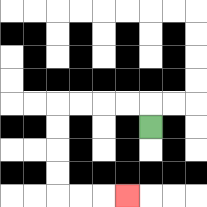{'start': '[6, 5]', 'end': '[5, 8]', 'path_directions': 'U,L,L,L,L,D,D,D,D,R,R,R', 'path_coordinates': '[[6, 5], [6, 4], [5, 4], [4, 4], [3, 4], [2, 4], [2, 5], [2, 6], [2, 7], [2, 8], [3, 8], [4, 8], [5, 8]]'}